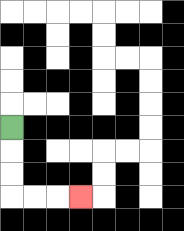{'start': '[0, 5]', 'end': '[3, 8]', 'path_directions': 'D,D,D,R,R,R', 'path_coordinates': '[[0, 5], [0, 6], [0, 7], [0, 8], [1, 8], [2, 8], [3, 8]]'}